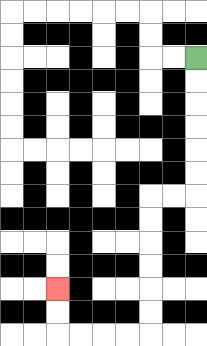{'start': '[8, 2]', 'end': '[2, 12]', 'path_directions': 'D,D,D,D,D,D,L,L,D,D,D,D,D,D,L,L,L,L,U,U', 'path_coordinates': '[[8, 2], [8, 3], [8, 4], [8, 5], [8, 6], [8, 7], [8, 8], [7, 8], [6, 8], [6, 9], [6, 10], [6, 11], [6, 12], [6, 13], [6, 14], [5, 14], [4, 14], [3, 14], [2, 14], [2, 13], [2, 12]]'}